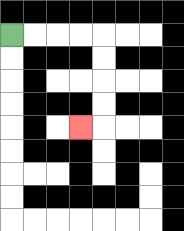{'start': '[0, 1]', 'end': '[3, 5]', 'path_directions': 'R,R,R,R,D,D,D,D,L', 'path_coordinates': '[[0, 1], [1, 1], [2, 1], [3, 1], [4, 1], [4, 2], [4, 3], [4, 4], [4, 5], [3, 5]]'}